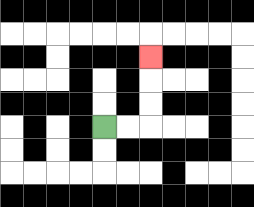{'start': '[4, 5]', 'end': '[6, 2]', 'path_directions': 'R,R,U,U,U', 'path_coordinates': '[[4, 5], [5, 5], [6, 5], [6, 4], [6, 3], [6, 2]]'}